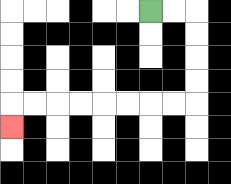{'start': '[6, 0]', 'end': '[0, 5]', 'path_directions': 'R,R,D,D,D,D,L,L,L,L,L,L,L,L,D', 'path_coordinates': '[[6, 0], [7, 0], [8, 0], [8, 1], [8, 2], [8, 3], [8, 4], [7, 4], [6, 4], [5, 4], [4, 4], [3, 4], [2, 4], [1, 4], [0, 4], [0, 5]]'}